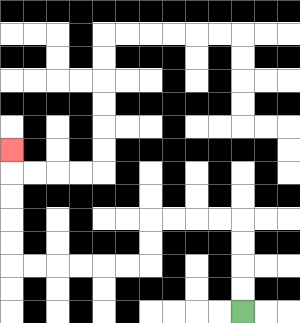{'start': '[10, 13]', 'end': '[0, 6]', 'path_directions': 'U,U,U,U,L,L,L,L,D,D,L,L,L,L,L,L,U,U,U,U,U', 'path_coordinates': '[[10, 13], [10, 12], [10, 11], [10, 10], [10, 9], [9, 9], [8, 9], [7, 9], [6, 9], [6, 10], [6, 11], [5, 11], [4, 11], [3, 11], [2, 11], [1, 11], [0, 11], [0, 10], [0, 9], [0, 8], [0, 7], [0, 6]]'}